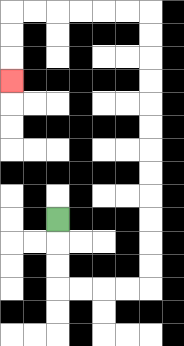{'start': '[2, 9]', 'end': '[0, 3]', 'path_directions': 'D,D,D,R,R,R,R,U,U,U,U,U,U,U,U,U,U,U,U,L,L,L,L,L,L,D,D,D', 'path_coordinates': '[[2, 9], [2, 10], [2, 11], [2, 12], [3, 12], [4, 12], [5, 12], [6, 12], [6, 11], [6, 10], [6, 9], [6, 8], [6, 7], [6, 6], [6, 5], [6, 4], [6, 3], [6, 2], [6, 1], [6, 0], [5, 0], [4, 0], [3, 0], [2, 0], [1, 0], [0, 0], [0, 1], [0, 2], [0, 3]]'}